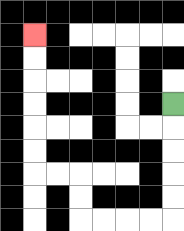{'start': '[7, 4]', 'end': '[1, 1]', 'path_directions': 'D,D,D,D,D,L,L,L,L,U,U,L,L,U,U,U,U,U,U', 'path_coordinates': '[[7, 4], [7, 5], [7, 6], [7, 7], [7, 8], [7, 9], [6, 9], [5, 9], [4, 9], [3, 9], [3, 8], [3, 7], [2, 7], [1, 7], [1, 6], [1, 5], [1, 4], [1, 3], [1, 2], [1, 1]]'}